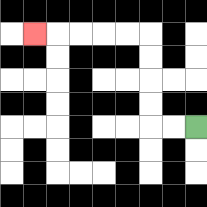{'start': '[8, 5]', 'end': '[1, 1]', 'path_directions': 'L,L,U,U,U,U,L,L,L,L,L', 'path_coordinates': '[[8, 5], [7, 5], [6, 5], [6, 4], [6, 3], [6, 2], [6, 1], [5, 1], [4, 1], [3, 1], [2, 1], [1, 1]]'}